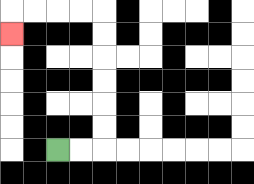{'start': '[2, 6]', 'end': '[0, 1]', 'path_directions': 'R,R,U,U,U,U,U,U,L,L,L,L,D', 'path_coordinates': '[[2, 6], [3, 6], [4, 6], [4, 5], [4, 4], [4, 3], [4, 2], [4, 1], [4, 0], [3, 0], [2, 0], [1, 0], [0, 0], [0, 1]]'}